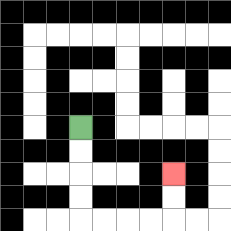{'start': '[3, 5]', 'end': '[7, 7]', 'path_directions': 'D,D,D,D,R,R,R,R,U,U', 'path_coordinates': '[[3, 5], [3, 6], [3, 7], [3, 8], [3, 9], [4, 9], [5, 9], [6, 9], [7, 9], [7, 8], [7, 7]]'}